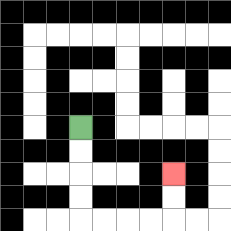{'start': '[3, 5]', 'end': '[7, 7]', 'path_directions': 'D,D,D,D,R,R,R,R,U,U', 'path_coordinates': '[[3, 5], [3, 6], [3, 7], [3, 8], [3, 9], [4, 9], [5, 9], [6, 9], [7, 9], [7, 8], [7, 7]]'}